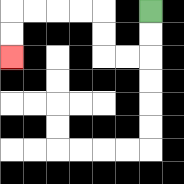{'start': '[6, 0]', 'end': '[0, 2]', 'path_directions': 'D,D,L,L,U,U,L,L,L,L,D,D', 'path_coordinates': '[[6, 0], [6, 1], [6, 2], [5, 2], [4, 2], [4, 1], [4, 0], [3, 0], [2, 0], [1, 0], [0, 0], [0, 1], [0, 2]]'}